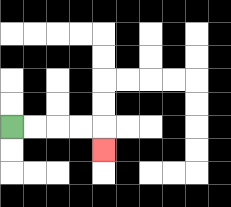{'start': '[0, 5]', 'end': '[4, 6]', 'path_directions': 'R,R,R,R,D', 'path_coordinates': '[[0, 5], [1, 5], [2, 5], [3, 5], [4, 5], [4, 6]]'}